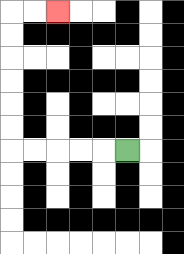{'start': '[5, 6]', 'end': '[2, 0]', 'path_directions': 'L,L,L,L,L,U,U,U,U,U,U,R,R', 'path_coordinates': '[[5, 6], [4, 6], [3, 6], [2, 6], [1, 6], [0, 6], [0, 5], [0, 4], [0, 3], [0, 2], [0, 1], [0, 0], [1, 0], [2, 0]]'}